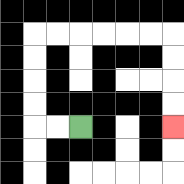{'start': '[3, 5]', 'end': '[7, 5]', 'path_directions': 'L,L,U,U,U,U,R,R,R,R,R,R,D,D,D,D', 'path_coordinates': '[[3, 5], [2, 5], [1, 5], [1, 4], [1, 3], [1, 2], [1, 1], [2, 1], [3, 1], [4, 1], [5, 1], [6, 1], [7, 1], [7, 2], [7, 3], [7, 4], [7, 5]]'}